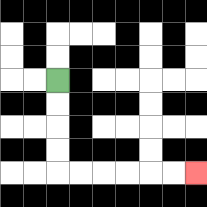{'start': '[2, 3]', 'end': '[8, 7]', 'path_directions': 'D,D,D,D,R,R,R,R,R,R', 'path_coordinates': '[[2, 3], [2, 4], [2, 5], [2, 6], [2, 7], [3, 7], [4, 7], [5, 7], [6, 7], [7, 7], [8, 7]]'}